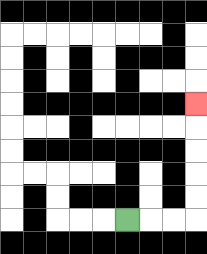{'start': '[5, 9]', 'end': '[8, 4]', 'path_directions': 'R,R,R,U,U,U,U,U', 'path_coordinates': '[[5, 9], [6, 9], [7, 9], [8, 9], [8, 8], [8, 7], [8, 6], [8, 5], [8, 4]]'}